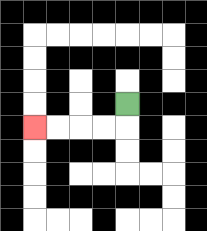{'start': '[5, 4]', 'end': '[1, 5]', 'path_directions': 'D,L,L,L,L', 'path_coordinates': '[[5, 4], [5, 5], [4, 5], [3, 5], [2, 5], [1, 5]]'}